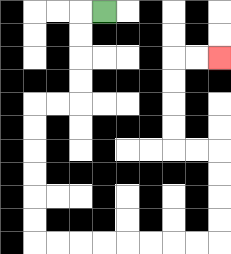{'start': '[4, 0]', 'end': '[9, 2]', 'path_directions': 'L,D,D,D,D,L,L,D,D,D,D,D,D,R,R,R,R,R,R,R,R,U,U,U,U,L,L,U,U,U,U,R,R', 'path_coordinates': '[[4, 0], [3, 0], [3, 1], [3, 2], [3, 3], [3, 4], [2, 4], [1, 4], [1, 5], [1, 6], [1, 7], [1, 8], [1, 9], [1, 10], [2, 10], [3, 10], [4, 10], [5, 10], [6, 10], [7, 10], [8, 10], [9, 10], [9, 9], [9, 8], [9, 7], [9, 6], [8, 6], [7, 6], [7, 5], [7, 4], [7, 3], [7, 2], [8, 2], [9, 2]]'}